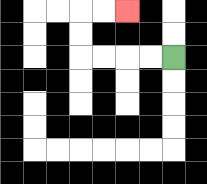{'start': '[7, 2]', 'end': '[5, 0]', 'path_directions': 'L,L,L,L,U,U,R,R', 'path_coordinates': '[[7, 2], [6, 2], [5, 2], [4, 2], [3, 2], [3, 1], [3, 0], [4, 0], [5, 0]]'}